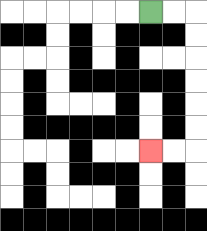{'start': '[6, 0]', 'end': '[6, 6]', 'path_directions': 'R,R,D,D,D,D,D,D,L,L', 'path_coordinates': '[[6, 0], [7, 0], [8, 0], [8, 1], [8, 2], [8, 3], [8, 4], [8, 5], [8, 6], [7, 6], [6, 6]]'}